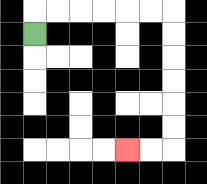{'start': '[1, 1]', 'end': '[5, 6]', 'path_directions': 'U,R,R,R,R,R,R,D,D,D,D,D,D,L,L', 'path_coordinates': '[[1, 1], [1, 0], [2, 0], [3, 0], [4, 0], [5, 0], [6, 0], [7, 0], [7, 1], [7, 2], [7, 3], [7, 4], [7, 5], [7, 6], [6, 6], [5, 6]]'}